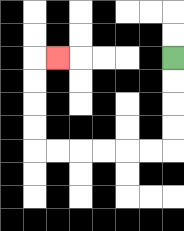{'start': '[7, 2]', 'end': '[2, 2]', 'path_directions': 'D,D,D,D,L,L,L,L,L,L,U,U,U,U,R', 'path_coordinates': '[[7, 2], [7, 3], [7, 4], [7, 5], [7, 6], [6, 6], [5, 6], [4, 6], [3, 6], [2, 6], [1, 6], [1, 5], [1, 4], [1, 3], [1, 2], [2, 2]]'}